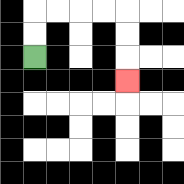{'start': '[1, 2]', 'end': '[5, 3]', 'path_directions': 'U,U,R,R,R,R,D,D,D', 'path_coordinates': '[[1, 2], [1, 1], [1, 0], [2, 0], [3, 0], [4, 0], [5, 0], [5, 1], [5, 2], [5, 3]]'}